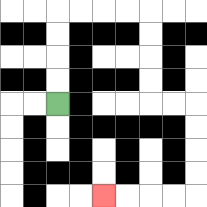{'start': '[2, 4]', 'end': '[4, 8]', 'path_directions': 'U,U,U,U,R,R,R,R,D,D,D,D,R,R,D,D,D,D,L,L,L,L', 'path_coordinates': '[[2, 4], [2, 3], [2, 2], [2, 1], [2, 0], [3, 0], [4, 0], [5, 0], [6, 0], [6, 1], [6, 2], [6, 3], [6, 4], [7, 4], [8, 4], [8, 5], [8, 6], [8, 7], [8, 8], [7, 8], [6, 8], [5, 8], [4, 8]]'}